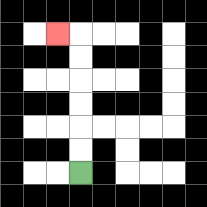{'start': '[3, 7]', 'end': '[2, 1]', 'path_directions': 'U,U,U,U,U,U,L', 'path_coordinates': '[[3, 7], [3, 6], [3, 5], [3, 4], [3, 3], [3, 2], [3, 1], [2, 1]]'}